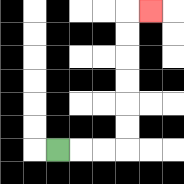{'start': '[2, 6]', 'end': '[6, 0]', 'path_directions': 'R,R,R,U,U,U,U,U,U,R', 'path_coordinates': '[[2, 6], [3, 6], [4, 6], [5, 6], [5, 5], [5, 4], [5, 3], [5, 2], [5, 1], [5, 0], [6, 0]]'}